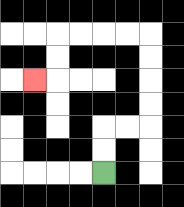{'start': '[4, 7]', 'end': '[1, 3]', 'path_directions': 'U,U,R,R,U,U,U,U,L,L,L,L,D,D,L', 'path_coordinates': '[[4, 7], [4, 6], [4, 5], [5, 5], [6, 5], [6, 4], [6, 3], [6, 2], [6, 1], [5, 1], [4, 1], [3, 1], [2, 1], [2, 2], [2, 3], [1, 3]]'}